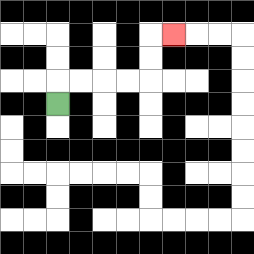{'start': '[2, 4]', 'end': '[7, 1]', 'path_directions': 'U,R,R,R,R,U,U,R', 'path_coordinates': '[[2, 4], [2, 3], [3, 3], [4, 3], [5, 3], [6, 3], [6, 2], [6, 1], [7, 1]]'}